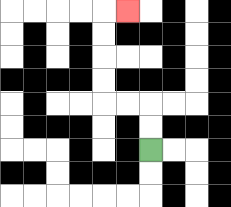{'start': '[6, 6]', 'end': '[5, 0]', 'path_directions': 'U,U,L,L,U,U,U,U,R', 'path_coordinates': '[[6, 6], [6, 5], [6, 4], [5, 4], [4, 4], [4, 3], [4, 2], [4, 1], [4, 0], [5, 0]]'}